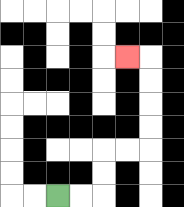{'start': '[2, 8]', 'end': '[5, 2]', 'path_directions': 'R,R,U,U,R,R,U,U,U,U,L', 'path_coordinates': '[[2, 8], [3, 8], [4, 8], [4, 7], [4, 6], [5, 6], [6, 6], [6, 5], [6, 4], [6, 3], [6, 2], [5, 2]]'}